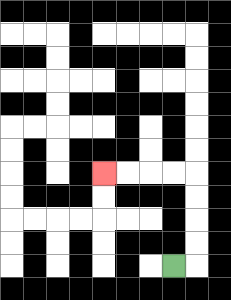{'start': '[7, 11]', 'end': '[4, 7]', 'path_directions': 'R,U,U,U,U,L,L,L,L', 'path_coordinates': '[[7, 11], [8, 11], [8, 10], [8, 9], [8, 8], [8, 7], [7, 7], [6, 7], [5, 7], [4, 7]]'}